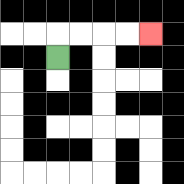{'start': '[2, 2]', 'end': '[6, 1]', 'path_directions': 'U,R,R,R,R', 'path_coordinates': '[[2, 2], [2, 1], [3, 1], [4, 1], [5, 1], [6, 1]]'}